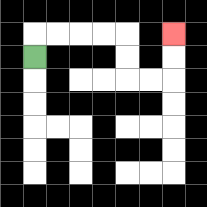{'start': '[1, 2]', 'end': '[7, 1]', 'path_directions': 'U,R,R,R,R,D,D,R,R,U,U', 'path_coordinates': '[[1, 2], [1, 1], [2, 1], [3, 1], [4, 1], [5, 1], [5, 2], [5, 3], [6, 3], [7, 3], [7, 2], [7, 1]]'}